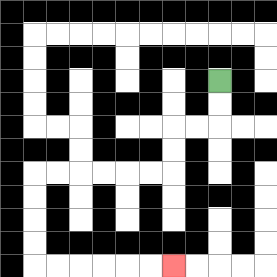{'start': '[9, 3]', 'end': '[7, 11]', 'path_directions': 'D,D,L,L,D,D,L,L,L,L,L,L,D,D,D,D,R,R,R,R,R,R', 'path_coordinates': '[[9, 3], [9, 4], [9, 5], [8, 5], [7, 5], [7, 6], [7, 7], [6, 7], [5, 7], [4, 7], [3, 7], [2, 7], [1, 7], [1, 8], [1, 9], [1, 10], [1, 11], [2, 11], [3, 11], [4, 11], [5, 11], [6, 11], [7, 11]]'}